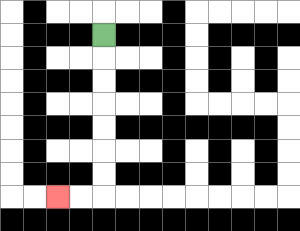{'start': '[4, 1]', 'end': '[2, 8]', 'path_directions': 'D,D,D,D,D,D,D,L,L', 'path_coordinates': '[[4, 1], [4, 2], [4, 3], [4, 4], [4, 5], [4, 6], [4, 7], [4, 8], [3, 8], [2, 8]]'}